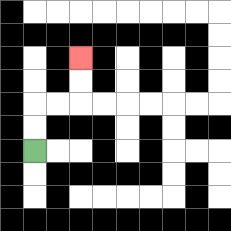{'start': '[1, 6]', 'end': '[3, 2]', 'path_directions': 'U,U,R,R,U,U', 'path_coordinates': '[[1, 6], [1, 5], [1, 4], [2, 4], [3, 4], [3, 3], [3, 2]]'}